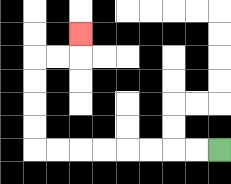{'start': '[9, 6]', 'end': '[3, 1]', 'path_directions': 'L,L,L,L,L,L,L,L,U,U,U,U,R,R,U', 'path_coordinates': '[[9, 6], [8, 6], [7, 6], [6, 6], [5, 6], [4, 6], [3, 6], [2, 6], [1, 6], [1, 5], [1, 4], [1, 3], [1, 2], [2, 2], [3, 2], [3, 1]]'}